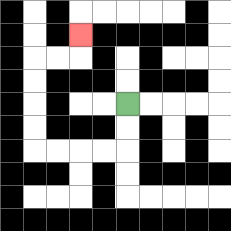{'start': '[5, 4]', 'end': '[3, 1]', 'path_directions': 'D,D,L,L,L,L,U,U,U,U,R,R,U', 'path_coordinates': '[[5, 4], [5, 5], [5, 6], [4, 6], [3, 6], [2, 6], [1, 6], [1, 5], [1, 4], [1, 3], [1, 2], [2, 2], [3, 2], [3, 1]]'}